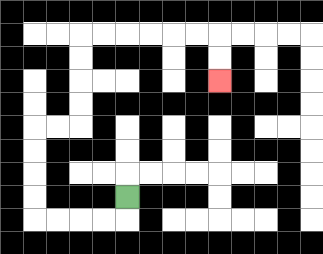{'start': '[5, 8]', 'end': '[9, 3]', 'path_directions': 'D,L,L,L,L,U,U,U,U,R,R,U,U,U,U,R,R,R,R,R,R,D,D', 'path_coordinates': '[[5, 8], [5, 9], [4, 9], [3, 9], [2, 9], [1, 9], [1, 8], [1, 7], [1, 6], [1, 5], [2, 5], [3, 5], [3, 4], [3, 3], [3, 2], [3, 1], [4, 1], [5, 1], [6, 1], [7, 1], [8, 1], [9, 1], [9, 2], [9, 3]]'}